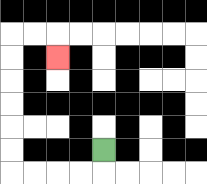{'start': '[4, 6]', 'end': '[2, 2]', 'path_directions': 'D,L,L,L,L,U,U,U,U,U,U,R,R,D', 'path_coordinates': '[[4, 6], [4, 7], [3, 7], [2, 7], [1, 7], [0, 7], [0, 6], [0, 5], [0, 4], [0, 3], [0, 2], [0, 1], [1, 1], [2, 1], [2, 2]]'}